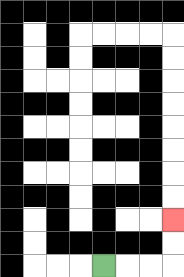{'start': '[4, 11]', 'end': '[7, 9]', 'path_directions': 'R,R,R,U,U', 'path_coordinates': '[[4, 11], [5, 11], [6, 11], [7, 11], [7, 10], [7, 9]]'}